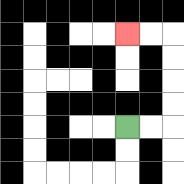{'start': '[5, 5]', 'end': '[5, 1]', 'path_directions': 'R,R,U,U,U,U,L,L', 'path_coordinates': '[[5, 5], [6, 5], [7, 5], [7, 4], [7, 3], [7, 2], [7, 1], [6, 1], [5, 1]]'}